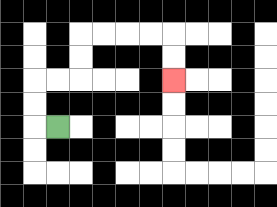{'start': '[2, 5]', 'end': '[7, 3]', 'path_directions': 'L,U,U,R,R,U,U,R,R,R,R,D,D', 'path_coordinates': '[[2, 5], [1, 5], [1, 4], [1, 3], [2, 3], [3, 3], [3, 2], [3, 1], [4, 1], [5, 1], [6, 1], [7, 1], [7, 2], [7, 3]]'}